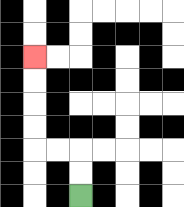{'start': '[3, 8]', 'end': '[1, 2]', 'path_directions': 'U,U,L,L,U,U,U,U', 'path_coordinates': '[[3, 8], [3, 7], [3, 6], [2, 6], [1, 6], [1, 5], [1, 4], [1, 3], [1, 2]]'}